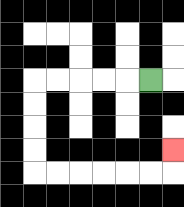{'start': '[6, 3]', 'end': '[7, 6]', 'path_directions': 'L,L,L,L,L,D,D,D,D,R,R,R,R,R,R,U', 'path_coordinates': '[[6, 3], [5, 3], [4, 3], [3, 3], [2, 3], [1, 3], [1, 4], [1, 5], [1, 6], [1, 7], [2, 7], [3, 7], [4, 7], [5, 7], [6, 7], [7, 7], [7, 6]]'}